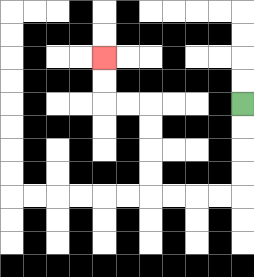{'start': '[10, 4]', 'end': '[4, 2]', 'path_directions': 'D,D,D,D,L,L,L,L,U,U,U,U,L,L,U,U', 'path_coordinates': '[[10, 4], [10, 5], [10, 6], [10, 7], [10, 8], [9, 8], [8, 8], [7, 8], [6, 8], [6, 7], [6, 6], [6, 5], [6, 4], [5, 4], [4, 4], [4, 3], [4, 2]]'}